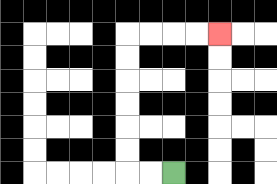{'start': '[7, 7]', 'end': '[9, 1]', 'path_directions': 'L,L,U,U,U,U,U,U,R,R,R,R', 'path_coordinates': '[[7, 7], [6, 7], [5, 7], [5, 6], [5, 5], [5, 4], [5, 3], [5, 2], [5, 1], [6, 1], [7, 1], [8, 1], [9, 1]]'}